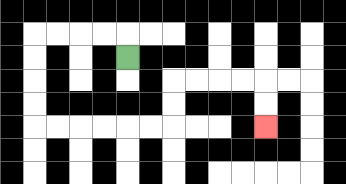{'start': '[5, 2]', 'end': '[11, 5]', 'path_directions': 'U,L,L,L,L,D,D,D,D,R,R,R,R,R,R,U,U,R,R,R,R,D,D', 'path_coordinates': '[[5, 2], [5, 1], [4, 1], [3, 1], [2, 1], [1, 1], [1, 2], [1, 3], [1, 4], [1, 5], [2, 5], [3, 5], [4, 5], [5, 5], [6, 5], [7, 5], [7, 4], [7, 3], [8, 3], [9, 3], [10, 3], [11, 3], [11, 4], [11, 5]]'}